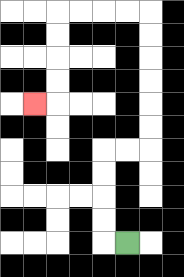{'start': '[5, 10]', 'end': '[1, 4]', 'path_directions': 'L,U,U,U,U,R,R,U,U,U,U,U,U,L,L,L,L,D,D,D,D,L', 'path_coordinates': '[[5, 10], [4, 10], [4, 9], [4, 8], [4, 7], [4, 6], [5, 6], [6, 6], [6, 5], [6, 4], [6, 3], [6, 2], [6, 1], [6, 0], [5, 0], [4, 0], [3, 0], [2, 0], [2, 1], [2, 2], [2, 3], [2, 4], [1, 4]]'}